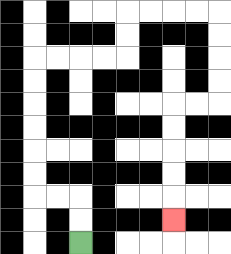{'start': '[3, 10]', 'end': '[7, 9]', 'path_directions': 'U,U,L,L,U,U,U,U,U,U,R,R,R,R,U,U,R,R,R,R,D,D,D,D,L,L,D,D,D,D,D', 'path_coordinates': '[[3, 10], [3, 9], [3, 8], [2, 8], [1, 8], [1, 7], [1, 6], [1, 5], [1, 4], [1, 3], [1, 2], [2, 2], [3, 2], [4, 2], [5, 2], [5, 1], [5, 0], [6, 0], [7, 0], [8, 0], [9, 0], [9, 1], [9, 2], [9, 3], [9, 4], [8, 4], [7, 4], [7, 5], [7, 6], [7, 7], [7, 8], [7, 9]]'}